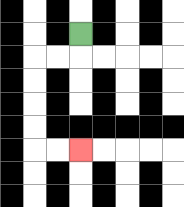{'start': '[3, 1]', 'end': '[3, 6]', 'path_directions': 'D,L,L,D,D,D,D,R,R', 'path_coordinates': '[[3, 1], [3, 2], [2, 2], [1, 2], [1, 3], [1, 4], [1, 5], [1, 6], [2, 6], [3, 6]]'}